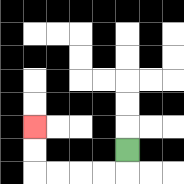{'start': '[5, 6]', 'end': '[1, 5]', 'path_directions': 'D,L,L,L,L,U,U', 'path_coordinates': '[[5, 6], [5, 7], [4, 7], [3, 7], [2, 7], [1, 7], [1, 6], [1, 5]]'}